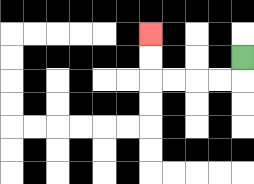{'start': '[10, 2]', 'end': '[6, 1]', 'path_directions': 'D,L,L,L,L,U,U', 'path_coordinates': '[[10, 2], [10, 3], [9, 3], [8, 3], [7, 3], [6, 3], [6, 2], [6, 1]]'}